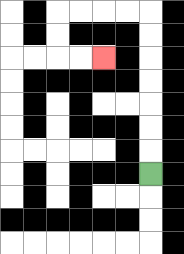{'start': '[6, 7]', 'end': '[4, 2]', 'path_directions': 'U,U,U,U,U,U,U,L,L,L,L,D,D,R,R', 'path_coordinates': '[[6, 7], [6, 6], [6, 5], [6, 4], [6, 3], [6, 2], [6, 1], [6, 0], [5, 0], [4, 0], [3, 0], [2, 0], [2, 1], [2, 2], [3, 2], [4, 2]]'}